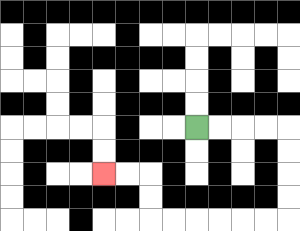{'start': '[8, 5]', 'end': '[4, 7]', 'path_directions': 'R,R,R,R,D,D,D,D,L,L,L,L,L,L,U,U,L,L', 'path_coordinates': '[[8, 5], [9, 5], [10, 5], [11, 5], [12, 5], [12, 6], [12, 7], [12, 8], [12, 9], [11, 9], [10, 9], [9, 9], [8, 9], [7, 9], [6, 9], [6, 8], [6, 7], [5, 7], [4, 7]]'}